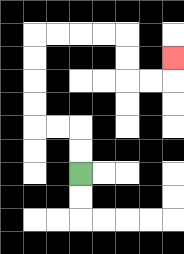{'start': '[3, 7]', 'end': '[7, 2]', 'path_directions': 'U,U,L,L,U,U,U,U,R,R,R,R,D,D,R,R,U', 'path_coordinates': '[[3, 7], [3, 6], [3, 5], [2, 5], [1, 5], [1, 4], [1, 3], [1, 2], [1, 1], [2, 1], [3, 1], [4, 1], [5, 1], [5, 2], [5, 3], [6, 3], [7, 3], [7, 2]]'}